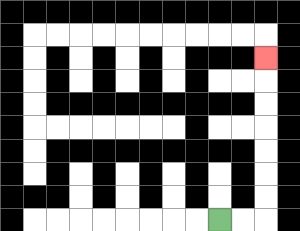{'start': '[9, 9]', 'end': '[11, 2]', 'path_directions': 'R,R,U,U,U,U,U,U,U', 'path_coordinates': '[[9, 9], [10, 9], [11, 9], [11, 8], [11, 7], [11, 6], [11, 5], [11, 4], [11, 3], [11, 2]]'}